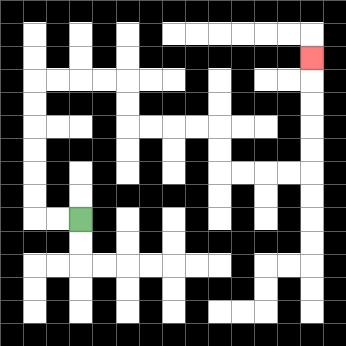{'start': '[3, 9]', 'end': '[13, 2]', 'path_directions': 'L,L,U,U,U,U,U,U,R,R,R,R,D,D,R,R,R,R,D,D,R,R,R,R,U,U,U,U,U', 'path_coordinates': '[[3, 9], [2, 9], [1, 9], [1, 8], [1, 7], [1, 6], [1, 5], [1, 4], [1, 3], [2, 3], [3, 3], [4, 3], [5, 3], [5, 4], [5, 5], [6, 5], [7, 5], [8, 5], [9, 5], [9, 6], [9, 7], [10, 7], [11, 7], [12, 7], [13, 7], [13, 6], [13, 5], [13, 4], [13, 3], [13, 2]]'}